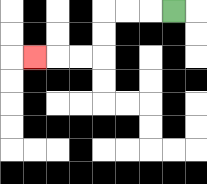{'start': '[7, 0]', 'end': '[1, 2]', 'path_directions': 'L,L,L,D,D,L,L,L', 'path_coordinates': '[[7, 0], [6, 0], [5, 0], [4, 0], [4, 1], [4, 2], [3, 2], [2, 2], [1, 2]]'}